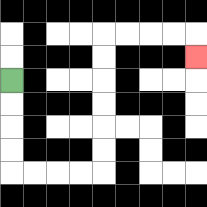{'start': '[0, 3]', 'end': '[8, 2]', 'path_directions': 'D,D,D,D,R,R,R,R,U,U,U,U,U,U,R,R,R,R,D', 'path_coordinates': '[[0, 3], [0, 4], [0, 5], [0, 6], [0, 7], [1, 7], [2, 7], [3, 7], [4, 7], [4, 6], [4, 5], [4, 4], [4, 3], [4, 2], [4, 1], [5, 1], [6, 1], [7, 1], [8, 1], [8, 2]]'}